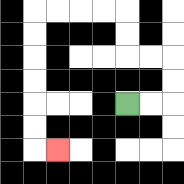{'start': '[5, 4]', 'end': '[2, 6]', 'path_directions': 'R,R,U,U,L,L,U,U,L,L,L,L,D,D,D,D,D,D,R', 'path_coordinates': '[[5, 4], [6, 4], [7, 4], [7, 3], [7, 2], [6, 2], [5, 2], [5, 1], [5, 0], [4, 0], [3, 0], [2, 0], [1, 0], [1, 1], [1, 2], [1, 3], [1, 4], [1, 5], [1, 6], [2, 6]]'}